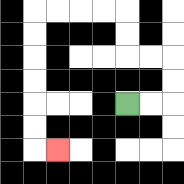{'start': '[5, 4]', 'end': '[2, 6]', 'path_directions': 'R,R,U,U,L,L,U,U,L,L,L,L,D,D,D,D,D,D,R', 'path_coordinates': '[[5, 4], [6, 4], [7, 4], [7, 3], [7, 2], [6, 2], [5, 2], [5, 1], [5, 0], [4, 0], [3, 0], [2, 0], [1, 0], [1, 1], [1, 2], [1, 3], [1, 4], [1, 5], [1, 6], [2, 6]]'}